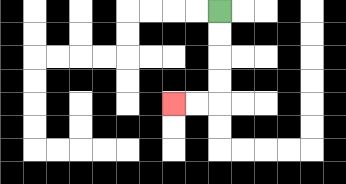{'start': '[9, 0]', 'end': '[7, 4]', 'path_directions': 'D,D,D,D,L,L', 'path_coordinates': '[[9, 0], [9, 1], [9, 2], [9, 3], [9, 4], [8, 4], [7, 4]]'}